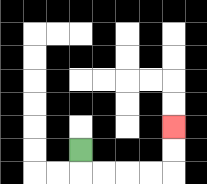{'start': '[3, 6]', 'end': '[7, 5]', 'path_directions': 'D,R,R,R,R,U,U', 'path_coordinates': '[[3, 6], [3, 7], [4, 7], [5, 7], [6, 7], [7, 7], [7, 6], [7, 5]]'}